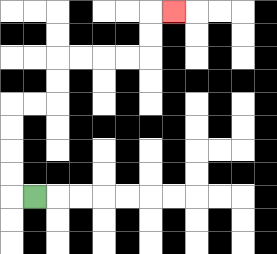{'start': '[1, 8]', 'end': '[7, 0]', 'path_directions': 'L,U,U,U,U,R,R,U,U,R,R,R,R,U,U,R', 'path_coordinates': '[[1, 8], [0, 8], [0, 7], [0, 6], [0, 5], [0, 4], [1, 4], [2, 4], [2, 3], [2, 2], [3, 2], [4, 2], [5, 2], [6, 2], [6, 1], [6, 0], [7, 0]]'}